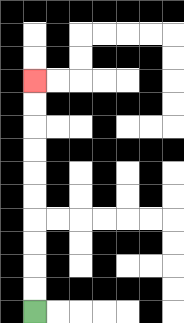{'start': '[1, 13]', 'end': '[1, 3]', 'path_directions': 'U,U,U,U,U,U,U,U,U,U', 'path_coordinates': '[[1, 13], [1, 12], [1, 11], [1, 10], [1, 9], [1, 8], [1, 7], [1, 6], [1, 5], [1, 4], [1, 3]]'}